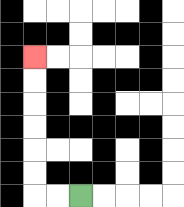{'start': '[3, 8]', 'end': '[1, 2]', 'path_directions': 'L,L,U,U,U,U,U,U', 'path_coordinates': '[[3, 8], [2, 8], [1, 8], [1, 7], [1, 6], [1, 5], [1, 4], [1, 3], [1, 2]]'}